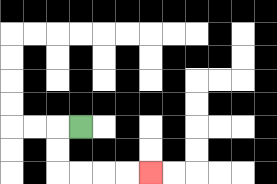{'start': '[3, 5]', 'end': '[6, 7]', 'path_directions': 'L,D,D,R,R,R,R', 'path_coordinates': '[[3, 5], [2, 5], [2, 6], [2, 7], [3, 7], [4, 7], [5, 7], [6, 7]]'}